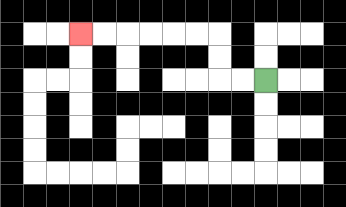{'start': '[11, 3]', 'end': '[3, 1]', 'path_directions': 'L,L,U,U,L,L,L,L,L,L', 'path_coordinates': '[[11, 3], [10, 3], [9, 3], [9, 2], [9, 1], [8, 1], [7, 1], [6, 1], [5, 1], [4, 1], [3, 1]]'}